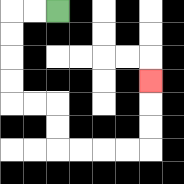{'start': '[2, 0]', 'end': '[6, 3]', 'path_directions': 'L,L,D,D,D,D,R,R,D,D,R,R,R,R,U,U,U', 'path_coordinates': '[[2, 0], [1, 0], [0, 0], [0, 1], [0, 2], [0, 3], [0, 4], [1, 4], [2, 4], [2, 5], [2, 6], [3, 6], [4, 6], [5, 6], [6, 6], [6, 5], [6, 4], [6, 3]]'}